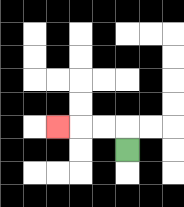{'start': '[5, 6]', 'end': '[2, 5]', 'path_directions': 'U,L,L,L', 'path_coordinates': '[[5, 6], [5, 5], [4, 5], [3, 5], [2, 5]]'}